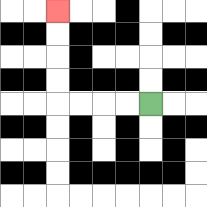{'start': '[6, 4]', 'end': '[2, 0]', 'path_directions': 'L,L,L,L,U,U,U,U', 'path_coordinates': '[[6, 4], [5, 4], [4, 4], [3, 4], [2, 4], [2, 3], [2, 2], [2, 1], [2, 0]]'}